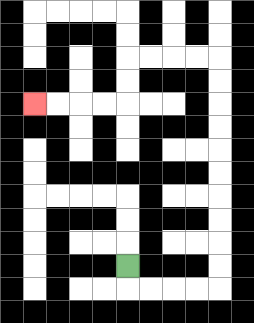{'start': '[5, 11]', 'end': '[1, 4]', 'path_directions': 'D,R,R,R,R,U,U,U,U,U,U,U,U,U,U,L,L,L,L,D,D,L,L,L,L', 'path_coordinates': '[[5, 11], [5, 12], [6, 12], [7, 12], [8, 12], [9, 12], [9, 11], [9, 10], [9, 9], [9, 8], [9, 7], [9, 6], [9, 5], [9, 4], [9, 3], [9, 2], [8, 2], [7, 2], [6, 2], [5, 2], [5, 3], [5, 4], [4, 4], [3, 4], [2, 4], [1, 4]]'}